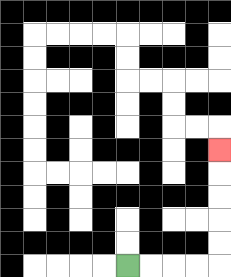{'start': '[5, 11]', 'end': '[9, 6]', 'path_directions': 'R,R,R,R,U,U,U,U,U', 'path_coordinates': '[[5, 11], [6, 11], [7, 11], [8, 11], [9, 11], [9, 10], [9, 9], [9, 8], [9, 7], [9, 6]]'}